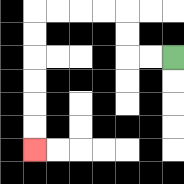{'start': '[7, 2]', 'end': '[1, 6]', 'path_directions': 'L,L,U,U,L,L,L,L,D,D,D,D,D,D', 'path_coordinates': '[[7, 2], [6, 2], [5, 2], [5, 1], [5, 0], [4, 0], [3, 0], [2, 0], [1, 0], [1, 1], [1, 2], [1, 3], [1, 4], [1, 5], [1, 6]]'}